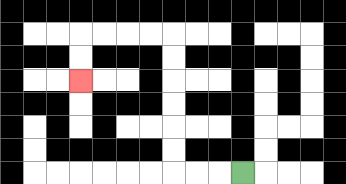{'start': '[10, 7]', 'end': '[3, 3]', 'path_directions': 'L,L,L,U,U,U,U,U,U,L,L,L,L,D,D', 'path_coordinates': '[[10, 7], [9, 7], [8, 7], [7, 7], [7, 6], [7, 5], [7, 4], [7, 3], [7, 2], [7, 1], [6, 1], [5, 1], [4, 1], [3, 1], [3, 2], [3, 3]]'}